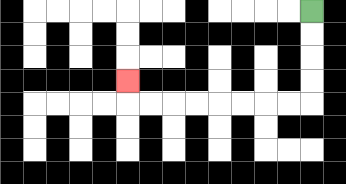{'start': '[13, 0]', 'end': '[5, 3]', 'path_directions': 'D,D,D,D,L,L,L,L,L,L,L,L,U', 'path_coordinates': '[[13, 0], [13, 1], [13, 2], [13, 3], [13, 4], [12, 4], [11, 4], [10, 4], [9, 4], [8, 4], [7, 4], [6, 4], [5, 4], [5, 3]]'}